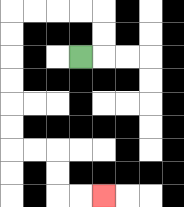{'start': '[3, 2]', 'end': '[4, 8]', 'path_directions': 'R,U,U,L,L,L,L,D,D,D,D,D,D,R,R,D,D,R,R', 'path_coordinates': '[[3, 2], [4, 2], [4, 1], [4, 0], [3, 0], [2, 0], [1, 0], [0, 0], [0, 1], [0, 2], [0, 3], [0, 4], [0, 5], [0, 6], [1, 6], [2, 6], [2, 7], [2, 8], [3, 8], [4, 8]]'}